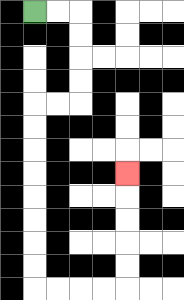{'start': '[1, 0]', 'end': '[5, 7]', 'path_directions': 'R,R,D,D,D,D,L,L,D,D,D,D,D,D,D,D,R,R,R,R,U,U,U,U,U', 'path_coordinates': '[[1, 0], [2, 0], [3, 0], [3, 1], [3, 2], [3, 3], [3, 4], [2, 4], [1, 4], [1, 5], [1, 6], [1, 7], [1, 8], [1, 9], [1, 10], [1, 11], [1, 12], [2, 12], [3, 12], [4, 12], [5, 12], [5, 11], [5, 10], [5, 9], [5, 8], [5, 7]]'}